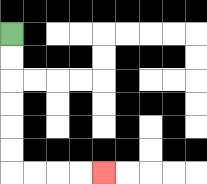{'start': '[0, 1]', 'end': '[4, 7]', 'path_directions': 'D,D,D,D,D,D,R,R,R,R', 'path_coordinates': '[[0, 1], [0, 2], [0, 3], [0, 4], [0, 5], [0, 6], [0, 7], [1, 7], [2, 7], [3, 7], [4, 7]]'}